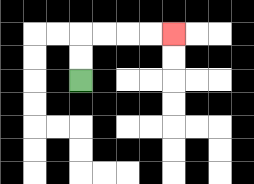{'start': '[3, 3]', 'end': '[7, 1]', 'path_directions': 'U,U,R,R,R,R', 'path_coordinates': '[[3, 3], [3, 2], [3, 1], [4, 1], [5, 1], [6, 1], [7, 1]]'}